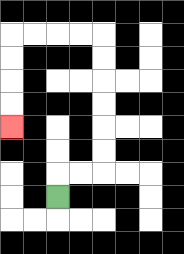{'start': '[2, 8]', 'end': '[0, 5]', 'path_directions': 'U,R,R,U,U,U,U,U,U,L,L,L,L,D,D,D,D', 'path_coordinates': '[[2, 8], [2, 7], [3, 7], [4, 7], [4, 6], [4, 5], [4, 4], [4, 3], [4, 2], [4, 1], [3, 1], [2, 1], [1, 1], [0, 1], [0, 2], [0, 3], [0, 4], [0, 5]]'}